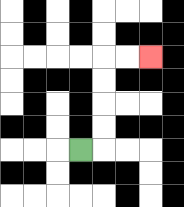{'start': '[3, 6]', 'end': '[6, 2]', 'path_directions': 'R,U,U,U,U,R,R', 'path_coordinates': '[[3, 6], [4, 6], [4, 5], [4, 4], [4, 3], [4, 2], [5, 2], [6, 2]]'}